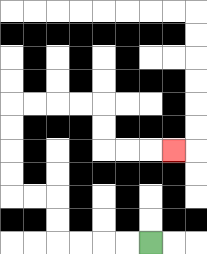{'start': '[6, 10]', 'end': '[7, 6]', 'path_directions': 'L,L,L,L,U,U,L,L,U,U,U,U,R,R,R,R,D,D,R,R,R', 'path_coordinates': '[[6, 10], [5, 10], [4, 10], [3, 10], [2, 10], [2, 9], [2, 8], [1, 8], [0, 8], [0, 7], [0, 6], [0, 5], [0, 4], [1, 4], [2, 4], [3, 4], [4, 4], [4, 5], [4, 6], [5, 6], [6, 6], [7, 6]]'}